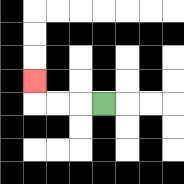{'start': '[4, 4]', 'end': '[1, 3]', 'path_directions': 'L,L,L,U', 'path_coordinates': '[[4, 4], [3, 4], [2, 4], [1, 4], [1, 3]]'}